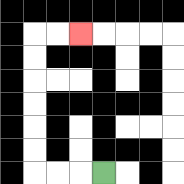{'start': '[4, 7]', 'end': '[3, 1]', 'path_directions': 'L,L,L,U,U,U,U,U,U,R,R', 'path_coordinates': '[[4, 7], [3, 7], [2, 7], [1, 7], [1, 6], [1, 5], [1, 4], [1, 3], [1, 2], [1, 1], [2, 1], [3, 1]]'}